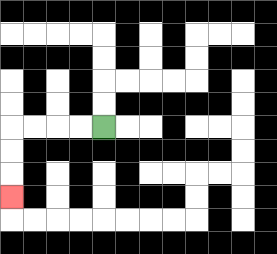{'start': '[4, 5]', 'end': '[0, 8]', 'path_directions': 'L,L,L,L,D,D,D', 'path_coordinates': '[[4, 5], [3, 5], [2, 5], [1, 5], [0, 5], [0, 6], [0, 7], [0, 8]]'}